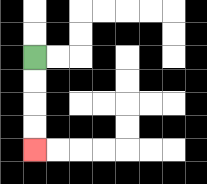{'start': '[1, 2]', 'end': '[1, 6]', 'path_directions': 'D,D,D,D', 'path_coordinates': '[[1, 2], [1, 3], [1, 4], [1, 5], [1, 6]]'}